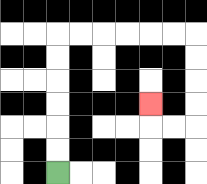{'start': '[2, 7]', 'end': '[6, 4]', 'path_directions': 'U,U,U,U,U,U,R,R,R,R,R,R,D,D,D,D,L,L,U', 'path_coordinates': '[[2, 7], [2, 6], [2, 5], [2, 4], [2, 3], [2, 2], [2, 1], [3, 1], [4, 1], [5, 1], [6, 1], [7, 1], [8, 1], [8, 2], [8, 3], [8, 4], [8, 5], [7, 5], [6, 5], [6, 4]]'}